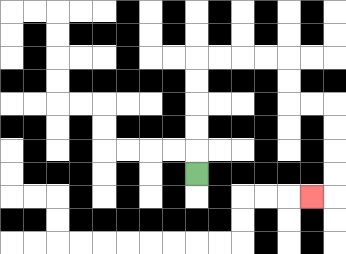{'start': '[8, 7]', 'end': '[13, 8]', 'path_directions': 'U,U,U,U,U,R,R,R,R,D,D,R,R,D,D,D,D,L', 'path_coordinates': '[[8, 7], [8, 6], [8, 5], [8, 4], [8, 3], [8, 2], [9, 2], [10, 2], [11, 2], [12, 2], [12, 3], [12, 4], [13, 4], [14, 4], [14, 5], [14, 6], [14, 7], [14, 8], [13, 8]]'}